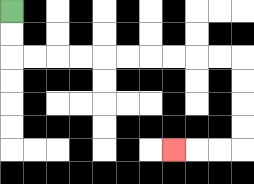{'start': '[0, 0]', 'end': '[7, 6]', 'path_directions': 'D,D,R,R,R,R,R,R,R,R,R,R,D,D,D,D,L,L,L', 'path_coordinates': '[[0, 0], [0, 1], [0, 2], [1, 2], [2, 2], [3, 2], [4, 2], [5, 2], [6, 2], [7, 2], [8, 2], [9, 2], [10, 2], [10, 3], [10, 4], [10, 5], [10, 6], [9, 6], [8, 6], [7, 6]]'}